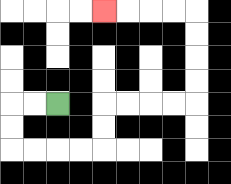{'start': '[2, 4]', 'end': '[4, 0]', 'path_directions': 'L,L,D,D,R,R,R,R,U,U,R,R,R,R,U,U,U,U,L,L,L,L', 'path_coordinates': '[[2, 4], [1, 4], [0, 4], [0, 5], [0, 6], [1, 6], [2, 6], [3, 6], [4, 6], [4, 5], [4, 4], [5, 4], [6, 4], [7, 4], [8, 4], [8, 3], [8, 2], [8, 1], [8, 0], [7, 0], [6, 0], [5, 0], [4, 0]]'}